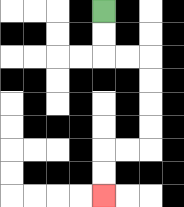{'start': '[4, 0]', 'end': '[4, 8]', 'path_directions': 'D,D,R,R,D,D,D,D,L,L,D,D', 'path_coordinates': '[[4, 0], [4, 1], [4, 2], [5, 2], [6, 2], [6, 3], [6, 4], [6, 5], [6, 6], [5, 6], [4, 6], [4, 7], [4, 8]]'}